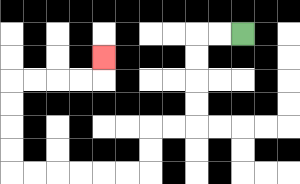{'start': '[10, 1]', 'end': '[4, 2]', 'path_directions': 'L,L,D,D,D,D,L,L,D,D,L,L,L,L,L,L,U,U,U,U,R,R,R,R,U', 'path_coordinates': '[[10, 1], [9, 1], [8, 1], [8, 2], [8, 3], [8, 4], [8, 5], [7, 5], [6, 5], [6, 6], [6, 7], [5, 7], [4, 7], [3, 7], [2, 7], [1, 7], [0, 7], [0, 6], [0, 5], [0, 4], [0, 3], [1, 3], [2, 3], [3, 3], [4, 3], [4, 2]]'}